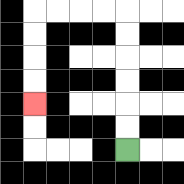{'start': '[5, 6]', 'end': '[1, 4]', 'path_directions': 'U,U,U,U,U,U,L,L,L,L,D,D,D,D', 'path_coordinates': '[[5, 6], [5, 5], [5, 4], [5, 3], [5, 2], [5, 1], [5, 0], [4, 0], [3, 0], [2, 0], [1, 0], [1, 1], [1, 2], [1, 3], [1, 4]]'}